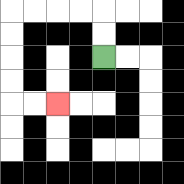{'start': '[4, 2]', 'end': '[2, 4]', 'path_directions': 'U,U,L,L,L,L,D,D,D,D,R,R', 'path_coordinates': '[[4, 2], [4, 1], [4, 0], [3, 0], [2, 0], [1, 0], [0, 0], [0, 1], [0, 2], [0, 3], [0, 4], [1, 4], [2, 4]]'}